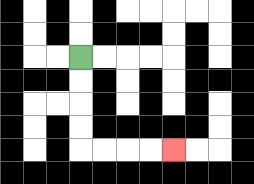{'start': '[3, 2]', 'end': '[7, 6]', 'path_directions': 'D,D,D,D,R,R,R,R', 'path_coordinates': '[[3, 2], [3, 3], [3, 4], [3, 5], [3, 6], [4, 6], [5, 6], [6, 6], [7, 6]]'}